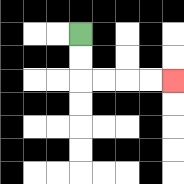{'start': '[3, 1]', 'end': '[7, 3]', 'path_directions': 'D,D,R,R,R,R', 'path_coordinates': '[[3, 1], [3, 2], [3, 3], [4, 3], [5, 3], [6, 3], [7, 3]]'}